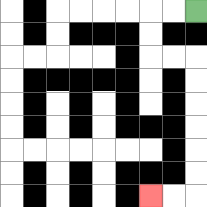{'start': '[8, 0]', 'end': '[6, 8]', 'path_directions': 'L,L,D,D,R,R,D,D,D,D,D,D,L,L', 'path_coordinates': '[[8, 0], [7, 0], [6, 0], [6, 1], [6, 2], [7, 2], [8, 2], [8, 3], [8, 4], [8, 5], [8, 6], [8, 7], [8, 8], [7, 8], [6, 8]]'}